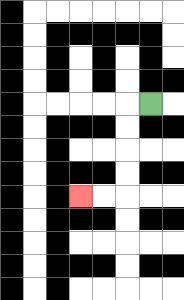{'start': '[6, 4]', 'end': '[3, 8]', 'path_directions': 'L,D,D,D,D,L,L', 'path_coordinates': '[[6, 4], [5, 4], [5, 5], [5, 6], [5, 7], [5, 8], [4, 8], [3, 8]]'}